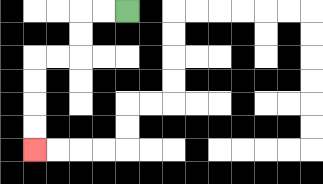{'start': '[5, 0]', 'end': '[1, 6]', 'path_directions': 'L,L,D,D,L,L,D,D,D,D', 'path_coordinates': '[[5, 0], [4, 0], [3, 0], [3, 1], [3, 2], [2, 2], [1, 2], [1, 3], [1, 4], [1, 5], [1, 6]]'}